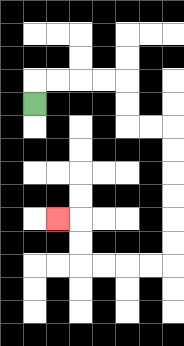{'start': '[1, 4]', 'end': '[2, 9]', 'path_directions': 'U,R,R,R,R,D,D,R,R,D,D,D,D,D,D,L,L,L,L,U,U,L', 'path_coordinates': '[[1, 4], [1, 3], [2, 3], [3, 3], [4, 3], [5, 3], [5, 4], [5, 5], [6, 5], [7, 5], [7, 6], [7, 7], [7, 8], [7, 9], [7, 10], [7, 11], [6, 11], [5, 11], [4, 11], [3, 11], [3, 10], [3, 9], [2, 9]]'}